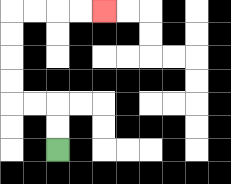{'start': '[2, 6]', 'end': '[4, 0]', 'path_directions': 'U,U,L,L,U,U,U,U,R,R,R,R', 'path_coordinates': '[[2, 6], [2, 5], [2, 4], [1, 4], [0, 4], [0, 3], [0, 2], [0, 1], [0, 0], [1, 0], [2, 0], [3, 0], [4, 0]]'}